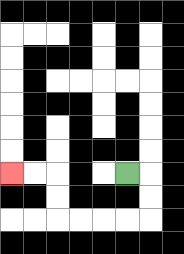{'start': '[5, 7]', 'end': '[0, 7]', 'path_directions': 'R,D,D,L,L,L,L,U,U,L,L', 'path_coordinates': '[[5, 7], [6, 7], [6, 8], [6, 9], [5, 9], [4, 9], [3, 9], [2, 9], [2, 8], [2, 7], [1, 7], [0, 7]]'}